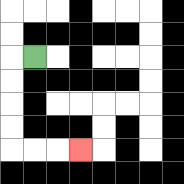{'start': '[1, 2]', 'end': '[3, 6]', 'path_directions': 'L,D,D,D,D,R,R,R', 'path_coordinates': '[[1, 2], [0, 2], [0, 3], [0, 4], [0, 5], [0, 6], [1, 6], [2, 6], [3, 6]]'}